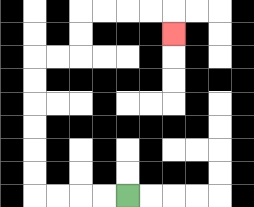{'start': '[5, 8]', 'end': '[7, 1]', 'path_directions': 'L,L,L,L,U,U,U,U,U,U,R,R,U,U,R,R,R,R,D', 'path_coordinates': '[[5, 8], [4, 8], [3, 8], [2, 8], [1, 8], [1, 7], [1, 6], [1, 5], [1, 4], [1, 3], [1, 2], [2, 2], [3, 2], [3, 1], [3, 0], [4, 0], [5, 0], [6, 0], [7, 0], [7, 1]]'}